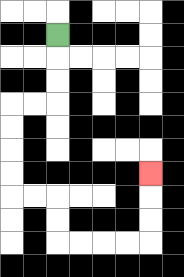{'start': '[2, 1]', 'end': '[6, 7]', 'path_directions': 'D,D,D,L,L,D,D,D,D,R,R,D,D,R,R,R,R,U,U,U', 'path_coordinates': '[[2, 1], [2, 2], [2, 3], [2, 4], [1, 4], [0, 4], [0, 5], [0, 6], [0, 7], [0, 8], [1, 8], [2, 8], [2, 9], [2, 10], [3, 10], [4, 10], [5, 10], [6, 10], [6, 9], [6, 8], [6, 7]]'}